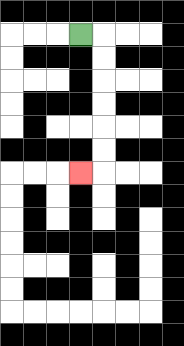{'start': '[3, 1]', 'end': '[3, 7]', 'path_directions': 'R,D,D,D,D,D,D,L', 'path_coordinates': '[[3, 1], [4, 1], [4, 2], [4, 3], [4, 4], [4, 5], [4, 6], [4, 7], [3, 7]]'}